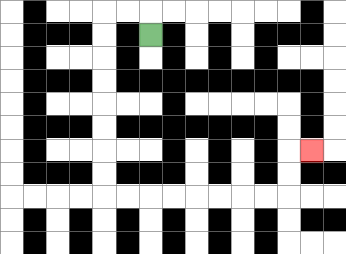{'start': '[6, 1]', 'end': '[13, 6]', 'path_directions': 'U,L,L,D,D,D,D,D,D,D,D,R,R,R,R,R,R,R,R,U,U,R', 'path_coordinates': '[[6, 1], [6, 0], [5, 0], [4, 0], [4, 1], [4, 2], [4, 3], [4, 4], [4, 5], [4, 6], [4, 7], [4, 8], [5, 8], [6, 8], [7, 8], [8, 8], [9, 8], [10, 8], [11, 8], [12, 8], [12, 7], [12, 6], [13, 6]]'}